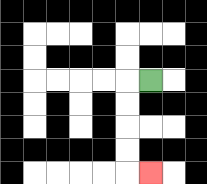{'start': '[6, 3]', 'end': '[6, 7]', 'path_directions': 'L,D,D,D,D,R', 'path_coordinates': '[[6, 3], [5, 3], [5, 4], [5, 5], [5, 6], [5, 7], [6, 7]]'}